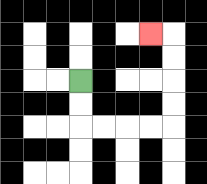{'start': '[3, 3]', 'end': '[6, 1]', 'path_directions': 'D,D,R,R,R,R,U,U,U,U,L', 'path_coordinates': '[[3, 3], [3, 4], [3, 5], [4, 5], [5, 5], [6, 5], [7, 5], [7, 4], [7, 3], [7, 2], [7, 1], [6, 1]]'}